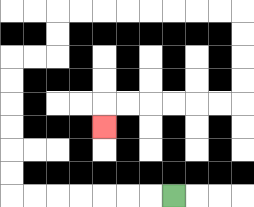{'start': '[7, 8]', 'end': '[4, 5]', 'path_directions': 'L,L,L,L,L,L,L,U,U,U,U,U,U,R,R,U,U,R,R,R,R,R,R,R,R,D,D,D,D,L,L,L,L,L,L,D', 'path_coordinates': '[[7, 8], [6, 8], [5, 8], [4, 8], [3, 8], [2, 8], [1, 8], [0, 8], [0, 7], [0, 6], [0, 5], [0, 4], [0, 3], [0, 2], [1, 2], [2, 2], [2, 1], [2, 0], [3, 0], [4, 0], [5, 0], [6, 0], [7, 0], [8, 0], [9, 0], [10, 0], [10, 1], [10, 2], [10, 3], [10, 4], [9, 4], [8, 4], [7, 4], [6, 4], [5, 4], [4, 4], [4, 5]]'}